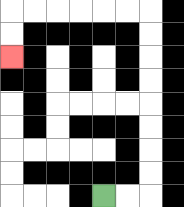{'start': '[4, 8]', 'end': '[0, 2]', 'path_directions': 'R,R,U,U,U,U,U,U,U,U,L,L,L,L,L,L,D,D', 'path_coordinates': '[[4, 8], [5, 8], [6, 8], [6, 7], [6, 6], [6, 5], [6, 4], [6, 3], [6, 2], [6, 1], [6, 0], [5, 0], [4, 0], [3, 0], [2, 0], [1, 0], [0, 0], [0, 1], [0, 2]]'}